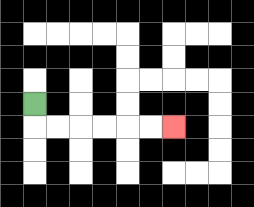{'start': '[1, 4]', 'end': '[7, 5]', 'path_directions': 'D,R,R,R,R,R,R', 'path_coordinates': '[[1, 4], [1, 5], [2, 5], [3, 5], [4, 5], [5, 5], [6, 5], [7, 5]]'}